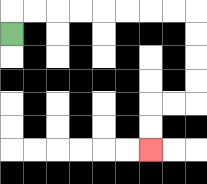{'start': '[0, 1]', 'end': '[6, 6]', 'path_directions': 'U,R,R,R,R,R,R,R,R,D,D,D,D,L,L,D,D', 'path_coordinates': '[[0, 1], [0, 0], [1, 0], [2, 0], [3, 0], [4, 0], [5, 0], [6, 0], [7, 0], [8, 0], [8, 1], [8, 2], [8, 3], [8, 4], [7, 4], [6, 4], [6, 5], [6, 6]]'}